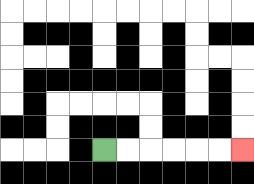{'start': '[4, 6]', 'end': '[10, 6]', 'path_directions': 'R,R,R,R,R,R', 'path_coordinates': '[[4, 6], [5, 6], [6, 6], [7, 6], [8, 6], [9, 6], [10, 6]]'}